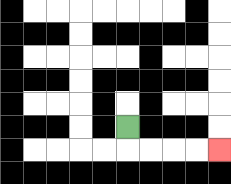{'start': '[5, 5]', 'end': '[9, 6]', 'path_directions': 'D,R,R,R,R', 'path_coordinates': '[[5, 5], [5, 6], [6, 6], [7, 6], [8, 6], [9, 6]]'}